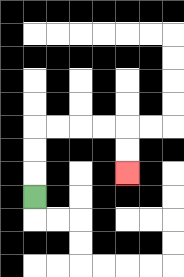{'start': '[1, 8]', 'end': '[5, 7]', 'path_directions': 'U,U,U,R,R,R,R,D,D', 'path_coordinates': '[[1, 8], [1, 7], [1, 6], [1, 5], [2, 5], [3, 5], [4, 5], [5, 5], [5, 6], [5, 7]]'}